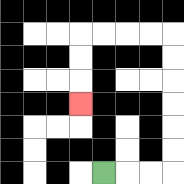{'start': '[4, 7]', 'end': '[3, 4]', 'path_directions': 'R,R,R,U,U,U,U,U,U,L,L,L,L,D,D,D', 'path_coordinates': '[[4, 7], [5, 7], [6, 7], [7, 7], [7, 6], [7, 5], [7, 4], [7, 3], [7, 2], [7, 1], [6, 1], [5, 1], [4, 1], [3, 1], [3, 2], [3, 3], [3, 4]]'}